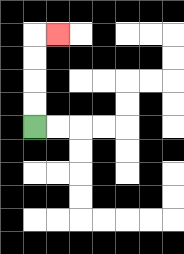{'start': '[1, 5]', 'end': '[2, 1]', 'path_directions': 'U,U,U,U,R', 'path_coordinates': '[[1, 5], [1, 4], [1, 3], [1, 2], [1, 1], [2, 1]]'}